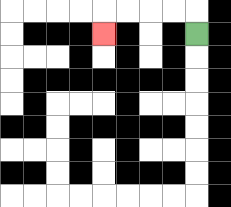{'start': '[8, 1]', 'end': '[4, 1]', 'path_directions': 'U,L,L,L,L,D', 'path_coordinates': '[[8, 1], [8, 0], [7, 0], [6, 0], [5, 0], [4, 0], [4, 1]]'}